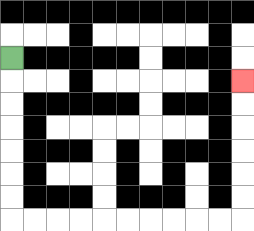{'start': '[0, 2]', 'end': '[10, 3]', 'path_directions': 'D,D,D,D,D,D,D,R,R,R,R,R,R,R,R,R,R,U,U,U,U,U,U', 'path_coordinates': '[[0, 2], [0, 3], [0, 4], [0, 5], [0, 6], [0, 7], [0, 8], [0, 9], [1, 9], [2, 9], [3, 9], [4, 9], [5, 9], [6, 9], [7, 9], [8, 9], [9, 9], [10, 9], [10, 8], [10, 7], [10, 6], [10, 5], [10, 4], [10, 3]]'}